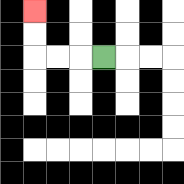{'start': '[4, 2]', 'end': '[1, 0]', 'path_directions': 'L,L,L,U,U', 'path_coordinates': '[[4, 2], [3, 2], [2, 2], [1, 2], [1, 1], [1, 0]]'}